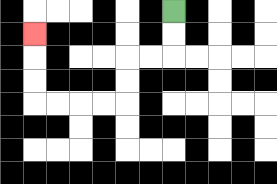{'start': '[7, 0]', 'end': '[1, 1]', 'path_directions': 'D,D,L,L,D,D,L,L,L,L,U,U,U', 'path_coordinates': '[[7, 0], [7, 1], [7, 2], [6, 2], [5, 2], [5, 3], [5, 4], [4, 4], [3, 4], [2, 4], [1, 4], [1, 3], [1, 2], [1, 1]]'}